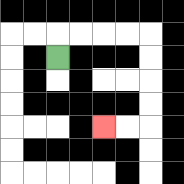{'start': '[2, 2]', 'end': '[4, 5]', 'path_directions': 'U,R,R,R,R,D,D,D,D,L,L', 'path_coordinates': '[[2, 2], [2, 1], [3, 1], [4, 1], [5, 1], [6, 1], [6, 2], [6, 3], [6, 4], [6, 5], [5, 5], [4, 5]]'}